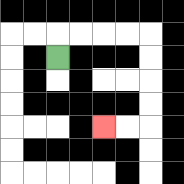{'start': '[2, 2]', 'end': '[4, 5]', 'path_directions': 'U,R,R,R,R,D,D,D,D,L,L', 'path_coordinates': '[[2, 2], [2, 1], [3, 1], [4, 1], [5, 1], [6, 1], [6, 2], [6, 3], [6, 4], [6, 5], [5, 5], [4, 5]]'}